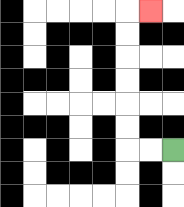{'start': '[7, 6]', 'end': '[6, 0]', 'path_directions': 'L,L,U,U,U,U,U,U,R', 'path_coordinates': '[[7, 6], [6, 6], [5, 6], [5, 5], [5, 4], [5, 3], [5, 2], [5, 1], [5, 0], [6, 0]]'}